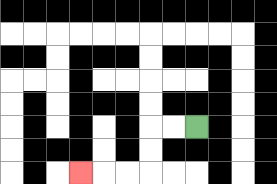{'start': '[8, 5]', 'end': '[3, 7]', 'path_directions': 'L,L,D,D,L,L,L', 'path_coordinates': '[[8, 5], [7, 5], [6, 5], [6, 6], [6, 7], [5, 7], [4, 7], [3, 7]]'}